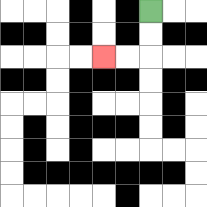{'start': '[6, 0]', 'end': '[4, 2]', 'path_directions': 'D,D,L,L', 'path_coordinates': '[[6, 0], [6, 1], [6, 2], [5, 2], [4, 2]]'}